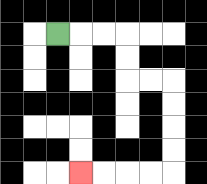{'start': '[2, 1]', 'end': '[3, 7]', 'path_directions': 'R,R,R,D,D,R,R,D,D,D,D,L,L,L,L', 'path_coordinates': '[[2, 1], [3, 1], [4, 1], [5, 1], [5, 2], [5, 3], [6, 3], [7, 3], [7, 4], [7, 5], [7, 6], [7, 7], [6, 7], [5, 7], [4, 7], [3, 7]]'}